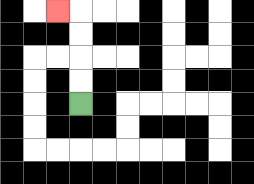{'start': '[3, 4]', 'end': '[2, 0]', 'path_directions': 'U,U,U,U,L', 'path_coordinates': '[[3, 4], [3, 3], [3, 2], [3, 1], [3, 0], [2, 0]]'}